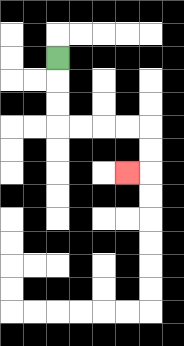{'start': '[2, 2]', 'end': '[5, 7]', 'path_directions': 'D,D,D,R,R,R,R,D,D,L', 'path_coordinates': '[[2, 2], [2, 3], [2, 4], [2, 5], [3, 5], [4, 5], [5, 5], [6, 5], [6, 6], [6, 7], [5, 7]]'}